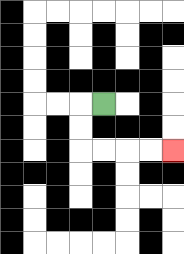{'start': '[4, 4]', 'end': '[7, 6]', 'path_directions': 'L,D,D,R,R,R,R', 'path_coordinates': '[[4, 4], [3, 4], [3, 5], [3, 6], [4, 6], [5, 6], [6, 6], [7, 6]]'}